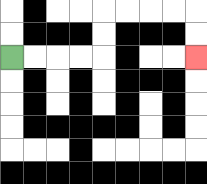{'start': '[0, 2]', 'end': '[8, 2]', 'path_directions': 'R,R,R,R,U,U,R,R,R,R,D,D', 'path_coordinates': '[[0, 2], [1, 2], [2, 2], [3, 2], [4, 2], [4, 1], [4, 0], [5, 0], [6, 0], [7, 0], [8, 0], [8, 1], [8, 2]]'}